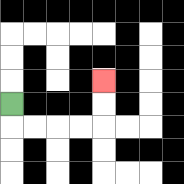{'start': '[0, 4]', 'end': '[4, 3]', 'path_directions': 'D,R,R,R,R,U,U', 'path_coordinates': '[[0, 4], [0, 5], [1, 5], [2, 5], [3, 5], [4, 5], [4, 4], [4, 3]]'}